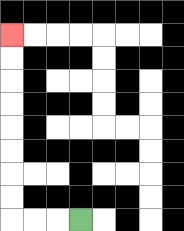{'start': '[3, 9]', 'end': '[0, 1]', 'path_directions': 'L,L,L,U,U,U,U,U,U,U,U', 'path_coordinates': '[[3, 9], [2, 9], [1, 9], [0, 9], [0, 8], [0, 7], [0, 6], [0, 5], [0, 4], [0, 3], [0, 2], [0, 1]]'}